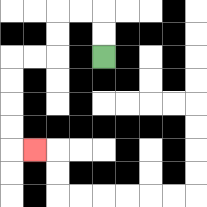{'start': '[4, 2]', 'end': '[1, 6]', 'path_directions': 'U,U,L,L,D,D,L,L,D,D,D,D,R', 'path_coordinates': '[[4, 2], [4, 1], [4, 0], [3, 0], [2, 0], [2, 1], [2, 2], [1, 2], [0, 2], [0, 3], [0, 4], [0, 5], [0, 6], [1, 6]]'}